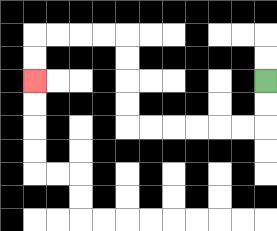{'start': '[11, 3]', 'end': '[1, 3]', 'path_directions': 'D,D,L,L,L,L,L,L,U,U,U,U,L,L,L,L,D,D', 'path_coordinates': '[[11, 3], [11, 4], [11, 5], [10, 5], [9, 5], [8, 5], [7, 5], [6, 5], [5, 5], [5, 4], [5, 3], [5, 2], [5, 1], [4, 1], [3, 1], [2, 1], [1, 1], [1, 2], [1, 3]]'}